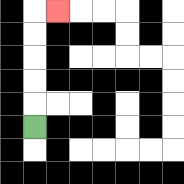{'start': '[1, 5]', 'end': '[2, 0]', 'path_directions': 'U,U,U,U,U,R', 'path_coordinates': '[[1, 5], [1, 4], [1, 3], [1, 2], [1, 1], [1, 0], [2, 0]]'}